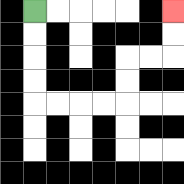{'start': '[1, 0]', 'end': '[7, 0]', 'path_directions': 'D,D,D,D,R,R,R,R,U,U,R,R,U,U', 'path_coordinates': '[[1, 0], [1, 1], [1, 2], [1, 3], [1, 4], [2, 4], [3, 4], [4, 4], [5, 4], [5, 3], [5, 2], [6, 2], [7, 2], [7, 1], [7, 0]]'}